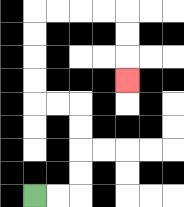{'start': '[1, 8]', 'end': '[5, 3]', 'path_directions': 'R,R,U,U,U,U,L,L,U,U,U,U,R,R,R,R,D,D,D', 'path_coordinates': '[[1, 8], [2, 8], [3, 8], [3, 7], [3, 6], [3, 5], [3, 4], [2, 4], [1, 4], [1, 3], [1, 2], [1, 1], [1, 0], [2, 0], [3, 0], [4, 0], [5, 0], [5, 1], [5, 2], [5, 3]]'}